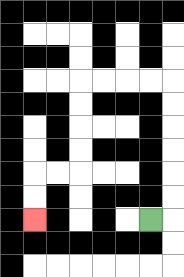{'start': '[6, 9]', 'end': '[1, 9]', 'path_directions': 'R,U,U,U,U,U,U,L,L,L,L,D,D,D,D,L,L,D,D', 'path_coordinates': '[[6, 9], [7, 9], [7, 8], [7, 7], [7, 6], [7, 5], [7, 4], [7, 3], [6, 3], [5, 3], [4, 3], [3, 3], [3, 4], [3, 5], [3, 6], [3, 7], [2, 7], [1, 7], [1, 8], [1, 9]]'}